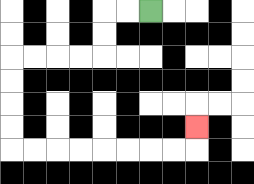{'start': '[6, 0]', 'end': '[8, 5]', 'path_directions': 'L,L,D,D,L,L,L,L,D,D,D,D,R,R,R,R,R,R,R,R,U', 'path_coordinates': '[[6, 0], [5, 0], [4, 0], [4, 1], [4, 2], [3, 2], [2, 2], [1, 2], [0, 2], [0, 3], [0, 4], [0, 5], [0, 6], [1, 6], [2, 6], [3, 6], [4, 6], [5, 6], [6, 6], [7, 6], [8, 6], [8, 5]]'}